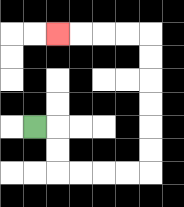{'start': '[1, 5]', 'end': '[2, 1]', 'path_directions': 'R,D,D,R,R,R,R,U,U,U,U,U,U,L,L,L,L', 'path_coordinates': '[[1, 5], [2, 5], [2, 6], [2, 7], [3, 7], [4, 7], [5, 7], [6, 7], [6, 6], [6, 5], [6, 4], [6, 3], [6, 2], [6, 1], [5, 1], [4, 1], [3, 1], [2, 1]]'}